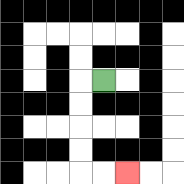{'start': '[4, 3]', 'end': '[5, 7]', 'path_directions': 'L,D,D,D,D,R,R', 'path_coordinates': '[[4, 3], [3, 3], [3, 4], [3, 5], [3, 6], [3, 7], [4, 7], [5, 7]]'}